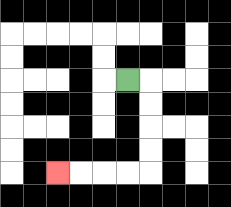{'start': '[5, 3]', 'end': '[2, 7]', 'path_directions': 'R,D,D,D,D,L,L,L,L', 'path_coordinates': '[[5, 3], [6, 3], [6, 4], [6, 5], [6, 6], [6, 7], [5, 7], [4, 7], [3, 7], [2, 7]]'}